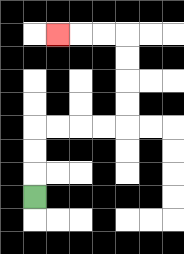{'start': '[1, 8]', 'end': '[2, 1]', 'path_directions': 'U,U,U,R,R,R,R,U,U,U,U,L,L,L', 'path_coordinates': '[[1, 8], [1, 7], [1, 6], [1, 5], [2, 5], [3, 5], [4, 5], [5, 5], [5, 4], [5, 3], [5, 2], [5, 1], [4, 1], [3, 1], [2, 1]]'}